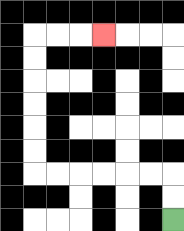{'start': '[7, 9]', 'end': '[4, 1]', 'path_directions': 'U,U,L,L,L,L,L,L,U,U,U,U,U,U,R,R,R', 'path_coordinates': '[[7, 9], [7, 8], [7, 7], [6, 7], [5, 7], [4, 7], [3, 7], [2, 7], [1, 7], [1, 6], [1, 5], [1, 4], [1, 3], [1, 2], [1, 1], [2, 1], [3, 1], [4, 1]]'}